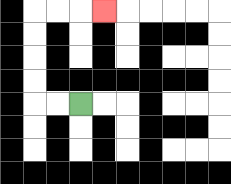{'start': '[3, 4]', 'end': '[4, 0]', 'path_directions': 'L,L,U,U,U,U,R,R,R', 'path_coordinates': '[[3, 4], [2, 4], [1, 4], [1, 3], [1, 2], [1, 1], [1, 0], [2, 0], [3, 0], [4, 0]]'}